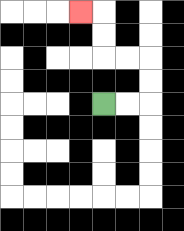{'start': '[4, 4]', 'end': '[3, 0]', 'path_directions': 'R,R,U,U,L,L,U,U,L', 'path_coordinates': '[[4, 4], [5, 4], [6, 4], [6, 3], [6, 2], [5, 2], [4, 2], [4, 1], [4, 0], [3, 0]]'}